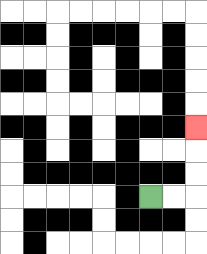{'start': '[6, 8]', 'end': '[8, 5]', 'path_directions': 'R,R,U,U,U', 'path_coordinates': '[[6, 8], [7, 8], [8, 8], [8, 7], [8, 6], [8, 5]]'}